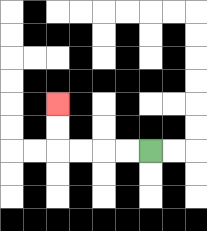{'start': '[6, 6]', 'end': '[2, 4]', 'path_directions': 'L,L,L,L,U,U', 'path_coordinates': '[[6, 6], [5, 6], [4, 6], [3, 6], [2, 6], [2, 5], [2, 4]]'}